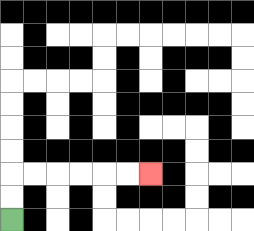{'start': '[0, 9]', 'end': '[6, 7]', 'path_directions': 'U,U,R,R,R,R,R,R', 'path_coordinates': '[[0, 9], [0, 8], [0, 7], [1, 7], [2, 7], [3, 7], [4, 7], [5, 7], [6, 7]]'}